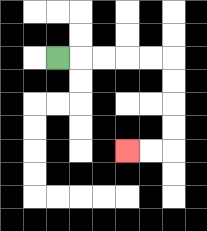{'start': '[2, 2]', 'end': '[5, 6]', 'path_directions': 'R,R,R,R,R,D,D,D,D,L,L', 'path_coordinates': '[[2, 2], [3, 2], [4, 2], [5, 2], [6, 2], [7, 2], [7, 3], [7, 4], [7, 5], [7, 6], [6, 6], [5, 6]]'}